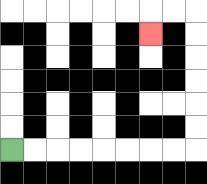{'start': '[0, 6]', 'end': '[6, 1]', 'path_directions': 'R,R,R,R,R,R,R,R,U,U,U,U,U,U,L,L,D', 'path_coordinates': '[[0, 6], [1, 6], [2, 6], [3, 6], [4, 6], [5, 6], [6, 6], [7, 6], [8, 6], [8, 5], [8, 4], [8, 3], [8, 2], [8, 1], [8, 0], [7, 0], [6, 0], [6, 1]]'}